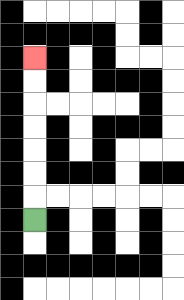{'start': '[1, 9]', 'end': '[1, 2]', 'path_directions': 'U,U,U,U,U,U,U', 'path_coordinates': '[[1, 9], [1, 8], [1, 7], [1, 6], [1, 5], [1, 4], [1, 3], [1, 2]]'}